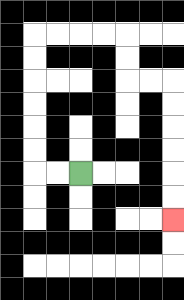{'start': '[3, 7]', 'end': '[7, 9]', 'path_directions': 'L,L,U,U,U,U,U,U,R,R,R,R,D,D,R,R,D,D,D,D,D,D', 'path_coordinates': '[[3, 7], [2, 7], [1, 7], [1, 6], [1, 5], [1, 4], [1, 3], [1, 2], [1, 1], [2, 1], [3, 1], [4, 1], [5, 1], [5, 2], [5, 3], [6, 3], [7, 3], [7, 4], [7, 5], [7, 6], [7, 7], [7, 8], [7, 9]]'}